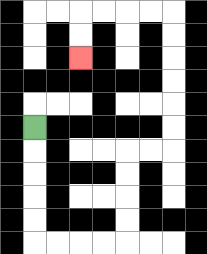{'start': '[1, 5]', 'end': '[3, 2]', 'path_directions': 'D,D,D,D,D,R,R,R,R,U,U,U,U,R,R,U,U,U,U,U,U,L,L,L,L,D,D', 'path_coordinates': '[[1, 5], [1, 6], [1, 7], [1, 8], [1, 9], [1, 10], [2, 10], [3, 10], [4, 10], [5, 10], [5, 9], [5, 8], [5, 7], [5, 6], [6, 6], [7, 6], [7, 5], [7, 4], [7, 3], [7, 2], [7, 1], [7, 0], [6, 0], [5, 0], [4, 0], [3, 0], [3, 1], [3, 2]]'}